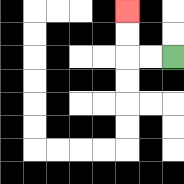{'start': '[7, 2]', 'end': '[5, 0]', 'path_directions': 'L,L,U,U', 'path_coordinates': '[[7, 2], [6, 2], [5, 2], [5, 1], [5, 0]]'}